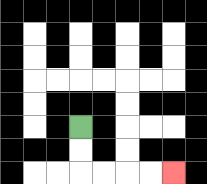{'start': '[3, 5]', 'end': '[7, 7]', 'path_directions': 'D,D,R,R,R,R', 'path_coordinates': '[[3, 5], [3, 6], [3, 7], [4, 7], [5, 7], [6, 7], [7, 7]]'}